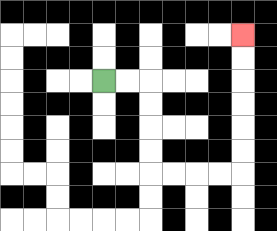{'start': '[4, 3]', 'end': '[10, 1]', 'path_directions': 'R,R,D,D,D,D,R,R,R,R,U,U,U,U,U,U', 'path_coordinates': '[[4, 3], [5, 3], [6, 3], [6, 4], [6, 5], [6, 6], [6, 7], [7, 7], [8, 7], [9, 7], [10, 7], [10, 6], [10, 5], [10, 4], [10, 3], [10, 2], [10, 1]]'}